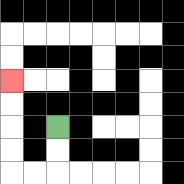{'start': '[2, 5]', 'end': '[0, 3]', 'path_directions': 'D,D,L,L,U,U,U,U', 'path_coordinates': '[[2, 5], [2, 6], [2, 7], [1, 7], [0, 7], [0, 6], [0, 5], [0, 4], [0, 3]]'}